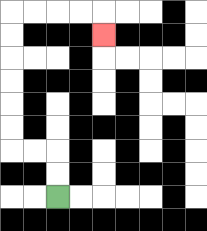{'start': '[2, 8]', 'end': '[4, 1]', 'path_directions': 'U,U,L,L,U,U,U,U,U,U,R,R,R,R,D', 'path_coordinates': '[[2, 8], [2, 7], [2, 6], [1, 6], [0, 6], [0, 5], [0, 4], [0, 3], [0, 2], [0, 1], [0, 0], [1, 0], [2, 0], [3, 0], [4, 0], [4, 1]]'}